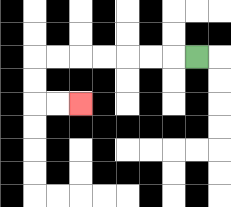{'start': '[8, 2]', 'end': '[3, 4]', 'path_directions': 'L,L,L,L,L,L,L,D,D,R,R', 'path_coordinates': '[[8, 2], [7, 2], [6, 2], [5, 2], [4, 2], [3, 2], [2, 2], [1, 2], [1, 3], [1, 4], [2, 4], [3, 4]]'}